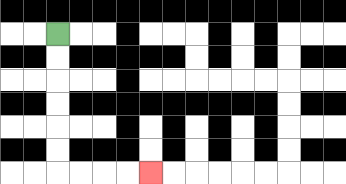{'start': '[2, 1]', 'end': '[6, 7]', 'path_directions': 'D,D,D,D,D,D,R,R,R,R', 'path_coordinates': '[[2, 1], [2, 2], [2, 3], [2, 4], [2, 5], [2, 6], [2, 7], [3, 7], [4, 7], [5, 7], [6, 7]]'}